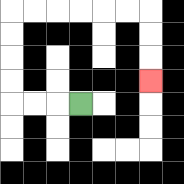{'start': '[3, 4]', 'end': '[6, 3]', 'path_directions': 'L,L,L,U,U,U,U,R,R,R,R,R,R,D,D,D', 'path_coordinates': '[[3, 4], [2, 4], [1, 4], [0, 4], [0, 3], [0, 2], [0, 1], [0, 0], [1, 0], [2, 0], [3, 0], [4, 0], [5, 0], [6, 0], [6, 1], [6, 2], [6, 3]]'}